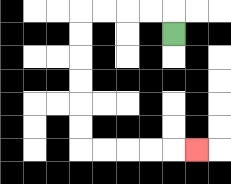{'start': '[7, 1]', 'end': '[8, 6]', 'path_directions': 'U,L,L,L,L,D,D,D,D,D,D,R,R,R,R,R', 'path_coordinates': '[[7, 1], [7, 0], [6, 0], [5, 0], [4, 0], [3, 0], [3, 1], [3, 2], [3, 3], [3, 4], [3, 5], [3, 6], [4, 6], [5, 6], [6, 6], [7, 6], [8, 6]]'}